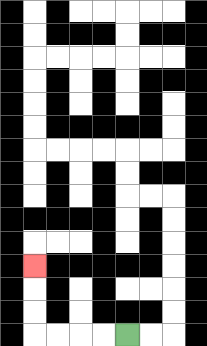{'start': '[5, 14]', 'end': '[1, 11]', 'path_directions': 'L,L,L,L,U,U,U', 'path_coordinates': '[[5, 14], [4, 14], [3, 14], [2, 14], [1, 14], [1, 13], [1, 12], [1, 11]]'}